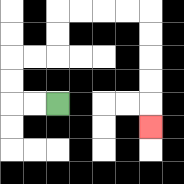{'start': '[2, 4]', 'end': '[6, 5]', 'path_directions': 'L,L,U,U,R,R,U,U,R,R,R,R,D,D,D,D,D', 'path_coordinates': '[[2, 4], [1, 4], [0, 4], [0, 3], [0, 2], [1, 2], [2, 2], [2, 1], [2, 0], [3, 0], [4, 0], [5, 0], [6, 0], [6, 1], [6, 2], [6, 3], [6, 4], [6, 5]]'}